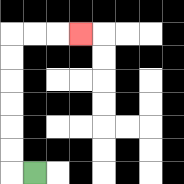{'start': '[1, 7]', 'end': '[3, 1]', 'path_directions': 'L,U,U,U,U,U,U,R,R,R', 'path_coordinates': '[[1, 7], [0, 7], [0, 6], [0, 5], [0, 4], [0, 3], [0, 2], [0, 1], [1, 1], [2, 1], [3, 1]]'}